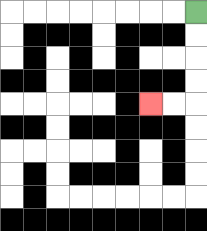{'start': '[8, 0]', 'end': '[6, 4]', 'path_directions': 'D,D,D,D,L,L', 'path_coordinates': '[[8, 0], [8, 1], [8, 2], [8, 3], [8, 4], [7, 4], [6, 4]]'}